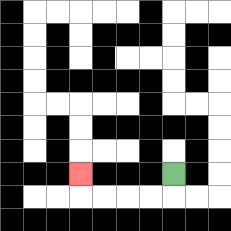{'start': '[7, 7]', 'end': '[3, 7]', 'path_directions': 'D,L,L,L,L,U', 'path_coordinates': '[[7, 7], [7, 8], [6, 8], [5, 8], [4, 8], [3, 8], [3, 7]]'}